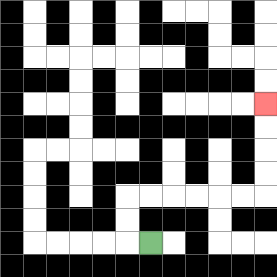{'start': '[6, 10]', 'end': '[11, 4]', 'path_directions': 'L,U,U,R,R,R,R,R,R,U,U,U,U', 'path_coordinates': '[[6, 10], [5, 10], [5, 9], [5, 8], [6, 8], [7, 8], [8, 8], [9, 8], [10, 8], [11, 8], [11, 7], [11, 6], [11, 5], [11, 4]]'}